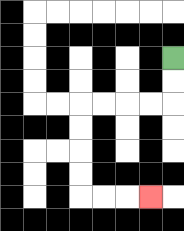{'start': '[7, 2]', 'end': '[6, 8]', 'path_directions': 'D,D,L,L,L,L,D,D,D,D,R,R,R', 'path_coordinates': '[[7, 2], [7, 3], [7, 4], [6, 4], [5, 4], [4, 4], [3, 4], [3, 5], [3, 6], [3, 7], [3, 8], [4, 8], [5, 8], [6, 8]]'}